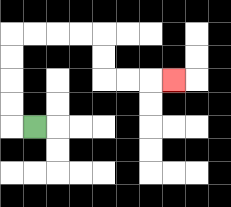{'start': '[1, 5]', 'end': '[7, 3]', 'path_directions': 'L,U,U,U,U,R,R,R,R,D,D,R,R,R', 'path_coordinates': '[[1, 5], [0, 5], [0, 4], [0, 3], [0, 2], [0, 1], [1, 1], [2, 1], [3, 1], [4, 1], [4, 2], [4, 3], [5, 3], [6, 3], [7, 3]]'}